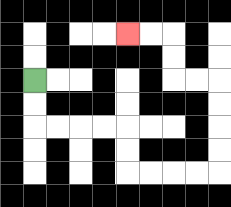{'start': '[1, 3]', 'end': '[5, 1]', 'path_directions': 'D,D,R,R,R,R,D,D,R,R,R,R,U,U,U,U,L,L,U,U,L,L', 'path_coordinates': '[[1, 3], [1, 4], [1, 5], [2, 5], [3, 5], [4, 5], [5, 5], [5, 6], [5, 7], [6, 7], [7, 7], [8, 7], [9, 7], [9, 6], [9, 5], [9, 4], [9, 3], [8, 3], [7, 3], [7, 2], [7, 1], [6, 1], [5, 1]]'}